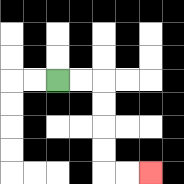{'start': '[2, 3]', 'end': '[6, 7]', 'path_directions': 'R,R,D,D,D,D,R,R', 'path_coordinates': '[[2, 3], [3, 3], [4, 3], [4, 4], [4, 5], [4, 6], [4, 7], [5, 7], [6, 7]]'}